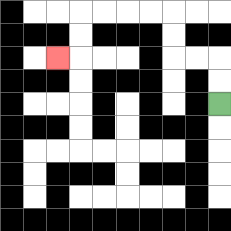{'start': '[9, 4]', 'end': '[2, 2]', 'path_directions': 'U,U,L,L,U,U,L,L,L,L,D,D,L', 'path_coordinates': '[[9, 4], [9, 3], [9, 2], [8, 2], [7, 2], [7, 1], [7, 0], [6, 0], [5, 0], [4, 0], [3, 0], [3, 1], [3, 2], [2, 2]]'}